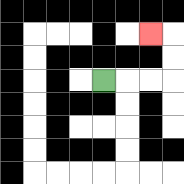{'start': '[4, 3]', 'end': '[6, 1]', 'path_directions': 'R,R,R,U,U,L', 'path_coordinates': '[[4, 3], [5, 3], [6, 3], [7, 3], [7, 2], [7, 1], [6, 1]]'}